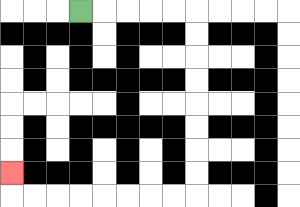{'start': '[3, 0]', 'end': '[0, 7]', 'path_directions': 'R,R,R,R,R,D,D,D,D,D,D,D,D,L,L,L,L,L,L,L,L,U', 'path_coordinates': '[[3, 0], [4, 0], [5, 0], [6, 0], [7, 0], [8, 0], [8, 1], [8, 2], [8, 3], [8, 4], [8, 5], [8, 6], [8, 7], [8, 8], [7, 8], [6, 8], [5, 8], [4, 8], [3, 8], [2, 8], [1, 8], [0, 8], [0, 7]]'}